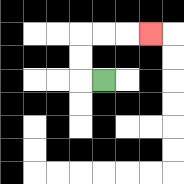{'start': '[4, 3]', 'end': '[6, 1]', 'path_directions': 'L,U,U,R,R,R', 'path_coordinates': '[[4, 3], [3, 3], [3, 2], [3, 1], [4, 1], [5, 1], [6, 1]]'}